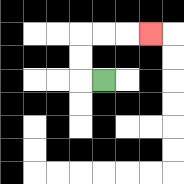{'start': '[4, 3]', 'end': '[6, 1]', 'path_directions': 'L,U,U,R,R,R', 'path_coordinates': '[[4, 3], [3, 3], [3, 2], [3, 1], [4, 1], [5, 1], [6, 1]]'}